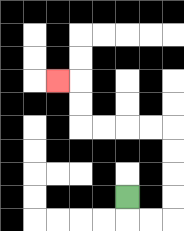{'start': '[5, 8]', 'end': '[2, 3]', 'path_directions': 'D,R,R,U,U,U,U,L,L,L,L,U,U,L', 'path_coordinates': '[[5, 8], [5, 9], [6, 9], [7, 9], [7, 8], [7, 7], [7, 6], [7, 5], [6, 5], [5, 5], [4, 5], [3, 5], [3, 4], [3, 3], [2, 3]]'}